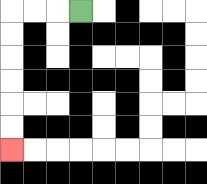{'start': '[3, 0]', 'end': '[0, 6]', 'path_directions': 'L,L,L,D,D,D,D,D,D', 'path_coordinates': '[[3, 0], [2, 0], [1, 0], [0, 0], [0, 1], [0, 2], [0, 3], [0, 4], [0, 5], [0, 6]]'}